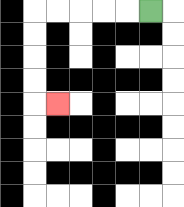{'start': '[6, 0]', 'end': '[2, 4]', 'path_directions': 'L,L,L,L,L,D,D,D,D,R', 'path_coordinates': '[[6, 0], [5, 0], [4, 0], [3, 0], [2, 0], [1, 0], [1, 1], [1, 2], [1, 3], [1, 4], [2, 4]]'}